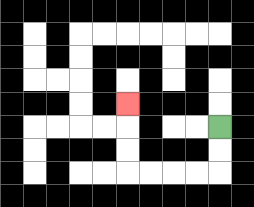{'start': '[9, 5]', 'end': '[5, 4]', 'path_directions': 'D,D,L,L,L,L,U,U,U', 'path_coordinates': '[[9, 5], [9, 6], [9, 7], [8, 7], [7, 7], [6, 7], [5, 7], [5, 6], [5, 5], [5, 4]]'}